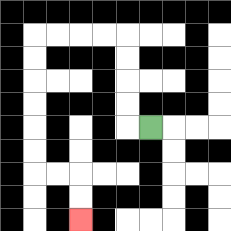{'start': '[6, 5]', 'end': '[3, 9]', 'path_directions': 'L,U,U,U,U,L,L,L,L,D,D,D,D,D,D,R,R,D,D', 'path_coordinates': '[[6, 5], [5, 5], [5, 4], [5, 3], [5, 2], [5, 1], [4, 1], [3, 1], [2, 1], [1, 1], [1, 2], [1, 3], [1, 4], [1, 5], [1, 6], [1, 7], [2, 7], [3, 7], [3, 8], [3, 9]]'}